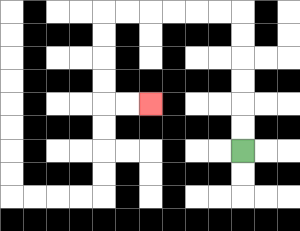{'start': '[10, 6]', 'end': '[6, 4]', 'path_directions': 'U,U,U,U,U,U,L,L,L,L,L,L,D,D,D,D,R,R', 'path_coordinates': '[[10, 6], [10, 5], [10, 4], [10, 3], [10, 2], [10, 1], [10, 0], [9, 0], [8, 0], [7, 0], [6, 0], [5, 0], [4, 0], [4, 1], [4, 2], [4, 3], [4, 4], [5, 4], [6, 4]]'}